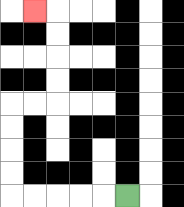{'start': '[5, 8]', 'end': '[1, 0]', 'path_directions': 'L,L,L,L,L,U,U,U,U,R,R,U,U,U,U,L', 'path_coordinates': '[[5, 8], [4, 8], [3, 8], [2, 8], [1, 8], [0, 8], [0, 7], [0, 6], [0, 5], [0, 4], [1, 4], [2, 4], [2, 3], [2, 2], [2, 1], [2, 0], [1, 0]]'}